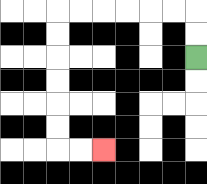{'start': '[8, 2]', 'end': '[4, 6]', 'path_directions': 'U,U,L,L,L,L,L,L,D,D,D,D,D,D,R,R', 'path_coordinates': '[[8, 2], [8, 1], [8, 0], [7, 0], [6, 0], [5, 0], [4, 0], [3, 0], [2, 0], [2, 1], [2, 2], [2, 3], [2, 4], [2, 5], [2, 6], [3, 6], [4, 6]]'}